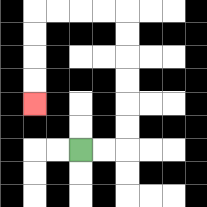{'start': '[3, 6]', 'end': '[1, 4]', 'path_directions': 'R,R,U,U,U,U,U,U,L,L,L,L,D,D,D,D', 'path_coordinates': '[[3, 6], [4, 6], [5, 6], [5, 5], [5, 4], [5, 3], [5, 2], [5, 1], [5, 0], [4, 0], [3, 0], [2, 0], [1, 0], [1, 1], [1, 2], [1, 3], [1, 4]]'}